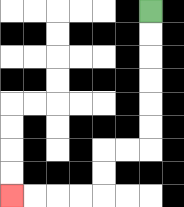{'start': '[6, 0]', 'end': '[0, 8]', 'path_directions': 'D,D,D,D,D,D,L,L,D,D,L,L,L,L', 'path_coordinates': '[[6, 0], [6, 1], [6, 2], [6, 3], [6, 4], [6, 5], [6, 6], [5, 6], [4, 6], [4, 7], [4, 8], [3, 8], [2, 8], [1, 8], [0, 8]]'}